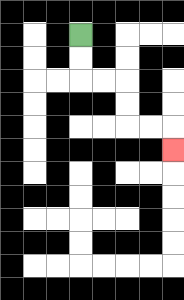{'start': '[3, 1]', 'end': '[7, 6]', 'path_directions': 'D,D,R,R,D,D,R,R,D', 'path_coordinates': '[[3, 1], [3, 2], [3, 3], [4, 3], [5, 3], [5, 4], [5, 5], [6, 5], [7, 5], [7, 6]]'}